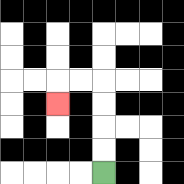{'start': '[4, 7]', 'end': '[2, 4]', 'path_directions': 'U,U,U,U,L,L,D', 'path_coordinates': '[[4, 7], [4, 6], [4, 5], [4, 4], [4, 3], [3, 3], [2, 3], [2, 4]]'}